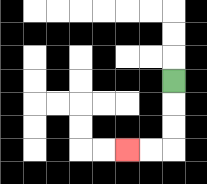{'start': '[7, 3]', 'end': '[5, 6]', 'path_directions': 'D,D,D,L,L', 'path_coordinates': '[[7, 3], [7, 4], [7, 5], [7, 6], [6, 6], [5, 6]]'}